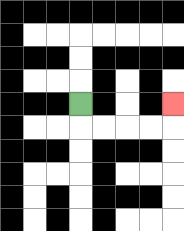{'start': '[3, 4]', 'end': '[7, 4]', 'path_directions': 'D,R,R,R,R,U', 'path_coordinates': '[[3, 4], [3, 5], [4, 5], [5, 5], [6, 5], [7, 5], [7, 4]]'}